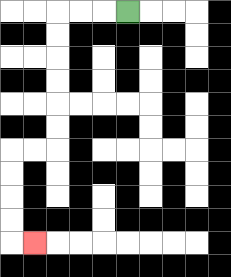{'start': '[5, 0]', 'end': '[1, 10]', 'path_directions': 'L,L,L,D,D,D,D,D,D,L,L,D,D,D,D,R', 'path_coordinates': '[[5, 0], [4, 0], [3, 0], [2, 0], [2, 1], [2, 2], [2, 3], [2, 4], [2, 5], [2, 6], [1, 6], [0, 6], [0, 7], [0, 8], [0, 9], [0, 10], [1, 10]]'}